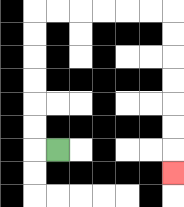{'start': '[2, 6]', 'end': '[7, 7]', 'path_directions': 'L,U,U,U,U,U,U,R,R,R,R,R,R,D,D,D,D,D,D,D', 'path_coordinates': '[[2, 6], [1, 6], [1, 5], [1, 4], [1, 3], [1, 2], [1, 1], [1, 0], [2, 0], [3, 0], [4, 0], [5, 0], [6, 0], [7, 0], [7, 1], [7, 2], [7, 3], [7, 4], [7, 5], [7, 6], [7, 7]]'}